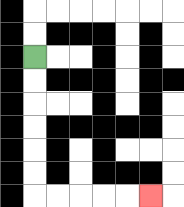{'start': '[1, 2]', 'end': '[6, 8]', 'path_directions': 'D,D,D,D,D,D,R,R,R,R,R', 'path_coordinates': '[[1, 2], [1, 3], [1, 4], [1, 5], [1, 6], [1, 7], [1, 8], [2, 8], [3, 8], [4, 8], [5, 8], [6, 8]]'}